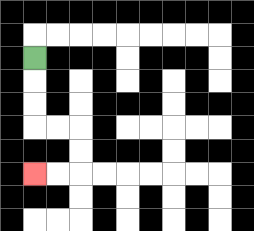{'start': '[1, 2]', 'end': '[1, 7]', 'path_directions': 'D,D,D,R,R,D,D,L,L', 'path_coordinates': '[[1, 2], [1, 3], [1, 4], [1, 5], [2, 5], [3, 5], [3, 6], [3, 7], [2, 7], [1, 7]]'}